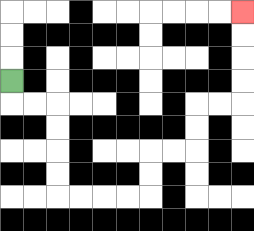{'start': '[0, 3]', 'end': '[10, 0]', 'path_directions': 'D,R,R,D,D,D,D,R,R,R,R,U,U,R,R,U,U,R,R,U,U,U,U', 'path_coordinates': '[[0, 3], [0, 4], [1, 4], [2, 4], [2, 5], [2, 6], [2, 7], [2, 8], [3, 8], [4, 8], [5, 8], [6, 8], [6, 7], [6, 6], [7, 6], [8, 6], [8, 5], [8, 4], [9, 4], [10, 4], [10, 3], [10, 2], [10, 1], [10, 0]]'}